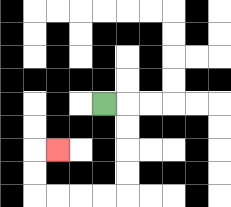{'start': '[4, 4]', 'end': '[2, 6]', 'path_directions': 'R,D,D,D,D,L,L,L,L,U,U,R', 'path_coordinates': '[[4, 4], [5, 4], [5, 5], [5, 6], [5, 7], [5, 8], [4, 8], [3, 8], [2, 8], [1, 8], [1, 7], [1, 6], [2, 6]]'}